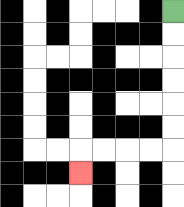{'start': '[7, 0]', 'end': '[3, 7]', 'path_directions': 'D,D,D,D,D,D,L,L,L,L,D', 'path_coordinates': '[[7, 0], [7, 1], [7, 2], [7, 3], [7, 4], [7, 5], [7, 6], [6, 6], [5, 6], [4, 6], [3, 6], [3, 7]]'}